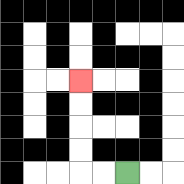{'start': '[5, 7]', 'end': '[3, 3]', 'path_directions': 'L,L,U,U,U,U', 'path_coordinates': '[[5, 7], [4, 7], [3, 7], [3, 6], [3, 5], [3, 4], [3, 3]]'}